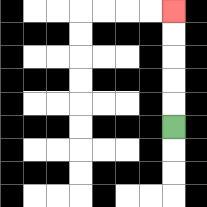{'start': '[7, 5]', 'end': '[7, 0]', 'path_directions': 'U,U,U,U,U', 'path_coordinates': '[[7, 5], [7, 4], [7, 3], [7, 2], [7, 1], [7, 0]]'}